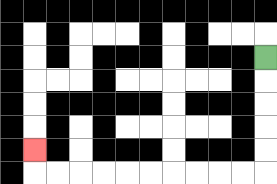{'start': '[11, 2]', 'end': '[1, 6]', 'path_directions': 'D,D,D,D,D,L,L,L,L,L,L,L,L,L,L,U', 'path_coordinates': '[[11, 2], [11, 3], [11, 4], [11, 5], [11, 6], [11, 7], [10, 7], [9, 7], [8, 7], [7, 7], [6, 7], [5, 7], [4, 7], [3, 7], [2, 7], [1, 7], [1, 6]]'}